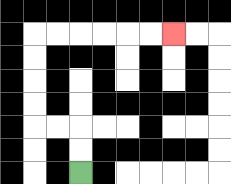{'start': '[3, 7]', 'end': '[7, 1]', 'path_directions': 'U,U,L,L,U,U,U,U,R,R,R,R,R,R', 'path_coordinates': '[[3, 7], [3, 6], [3, 5], [2, 5], [1, 5], [1, 4], [1, 3], [1, 2], [1, 1], [2, 1], [3, 1], [4, 1], [5, 1], [6, 1], [7, 1]]'}